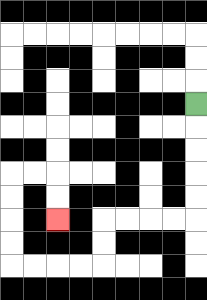{'start': '[8, 4]', 'end': '[2, 9]', 'path_directions': 'D,D,D,D,D,L,L,L,L,D,D,L,L,L,L,U,U,U,U,R,R,D,D', 'path_coordinates': '[[8, 4], [8, 5], [8, 6], [8, 7], [8, 8], [8, 9], [7, 9], [6, 9], [5, 9], [4, 9], [4, 10], [4, 11], [3, 11], [2, 11], [1, 11], [0, 11], [0, 10], [0, 9], [0, 8], [0, 7], [1, 7], [2, 7], [2, 8], [2, 9]]'}